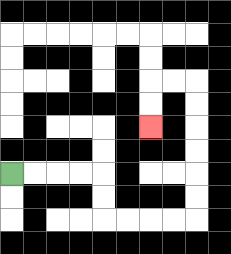{'start': '[0, 7]', 'end': '[6, 5]', 'path_directions': 'R,R,R,R,D,D,R,R,R,R,U,U,U,U,U,U,L,L,D,D', 'path_coordinates': '[[0, 7], [1, 7], [2, 7], [3, 7], [4, 7], [4, 8], [4, 9], [5, 9], [6, 9], [7, 9], [8, 9], [8, 8], [8, 7], [8, 6], [8, 5], [8, 4], [8, 3], [7, 3], [6, 3], [6, 4], [6, 5]]'}